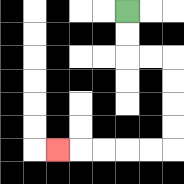{'start': '[5, 0]', 'end': '[2, 6]', 'path_directions': 'D,D,R,R,D,D,D,D,L,L,L,L,L', 'path_coordinates': '[[5, 0], [5, 1], [5, 2], [6, 2], [7, 2], [7, 3], [7, 4], [7, 5], [7, 6], [6, 6], [5, 6], [4, 6], [3, 6], [2, 6]]'}